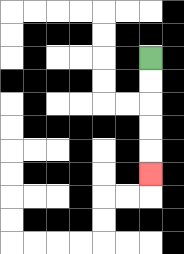{'start': '[6, 2]', 'end': '[6, 7]', 'path_directions': 'D,D,D,D,D', 'path_coordinates': '[[6, 2], [6, 3], [6, 4], [6, 5], [6, 6], [6, 7]]'}